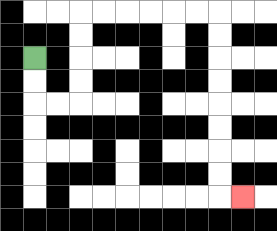{'start': '[1, 2]', 'end': '[10, 8]', 'path_directions': 'D,D,R,R,U,U,U,U,R,R,R,R,R,R,D,D,D,D,D,D,D,D,R', 'path_coordinates': '[[1, 2], [1, 3], [1, 4], [2, 4], [3, 4], [3, 3], [3, 2], [3, 1], [3, 0], [4, 0], [5, 0], [6, 0], [7, 0], [8, 0], [9, 0], [9, 1], [9, 2], [9, 3], [9, 4], [9, 5], [9, 6], [9, 7], [9, 8], [10, 8]]'}